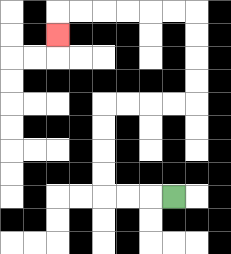{'start': '[7, 8]', 'end': '[2, 1]', 'path_directions': 'L,L,L,U,U,U,U,R,R,R,R,U,U,U,U,L,L,L,L,L,L,D', 'path_coordinates': '[[7, 8], [6, 8], [5, 8], [4, 8], [4, 7], [4, 6], [4, 5], [4, 4], [5, 4], [6, 4], [7, 4], [8, 4], [8, 3], [8, 2], [8, 1], [8, 0], [7, 0], [6, 0], [5, 0], [4, 0], [3, 0], [2, 0], [2, 1]]'}